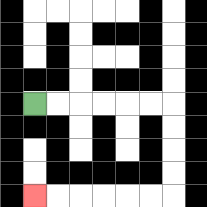{'start': '[1, 4]', 'end': '[1, 8]', 'path_directions': 'R,R,R,R,R,R,D,D,D,D,L,L,L,L,L,L', 'path_coordinates': '[[1, 4], [2, 4], [3, 4], [4, 4], [5, 4], [6, 4], [7, 4], [7, 5], [7, 6], [7, 7], [7, 8], [6, 8], [5, 8], [4, 8], [3, 8], [2, 8], [1, 8]]'}